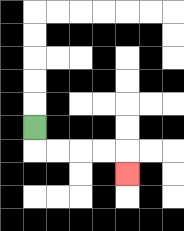{'start': '[1, 5]', 'end': '[5, 7]', 'path_directions': 'D,R,R,R,R,D', 'path_coordinates': '[[1, 5], [1, 6], [2, 6], [3, 6], [4, 6], [5, 6], [5, 7]]'}